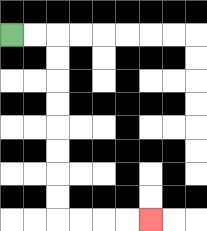{'start': '[0, 1]', 'end': '[6, 9]', 'path_directions': 'R,R,D,D,D,D,D,D,D,D,R,R,R,R', 'path_coordinates': '[[0, 1], [1, 1], [2, 1], [2, 2], [2, 3], [2, 4], [2, 5], [2, 6], [2, 7], [2, 8], [2, 9], [3, 9], [4, 9], [5, 9], [6, 9]]'}